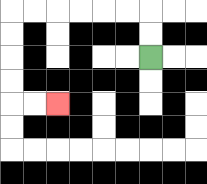{'start': '[6, 2]', 'end': '[2, 4]', 'path_directions': 'U,U,L,L,L,L,L,L,D,D,D,D,R,R', 'path_coordinates': '[[6, 2], [6, 1], [6, 0], [5, 0], [4, 0], [3, 0], [2, 0], [1, 0], [0, 0], [0, 1], [0, 2], [0, 3], [0, 4], [1, 4], [2, 4]]'}